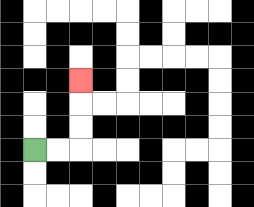{'start': '[1, 6]', 'end': '[3, 3]', 'path_directions': 'R,R,U,U,U', 'path_coordinates': '[[1, 6], [2, 6], [3, 6], [3, 5], [3, 4], [3, 3]]'}